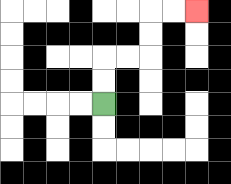{'start': '[4, 4]', 'end': '[8, 0]', 'path_directions': 'U,U,R,R,U,U,R,R', 'path_coordinates': '[[4, 4], [4, 3], [4, 2], [5, 2], [6, 2], [6, 1], [6, 0], [7, 0], [8, 0]]'}